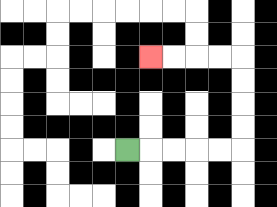{'start': '[5, 6]', 'end': '[6, 2]', 'path_directions': 'R,R,R,R,R,U,U,U,U,L,L,L,L', 'path_coordinates': '[[5, 6], [6, 6], [7, 6], [8, 6], [9, 6], [10, 6], [10, 5], [10, 4], [10, 3], [10, 2], [9, 2], [8, 2], [7, 2], [6, 2]]'}